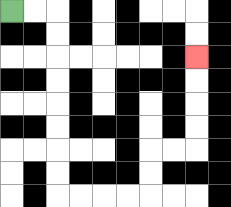{'start': '[0, 0]', 'end': '[8, 2]', 'path_directions': 'R,R,D,D,D,D,D,D,D,D,R,R,R,R,U,U,R,R,U,U,U,U', 'path_coordinates': '[[0, 0], [1, 0], [2, 0], [2, 1], [2, 2], [2, 3], [2, 4], [2, 5], [2, 6], [2, 7], [2, 8], [3, 8], [4, 8], [5, 8], [6, 8], [6, 7], [6, 6], [7, 6], [8, 6], [8, 5], [8, 4], [8, 3], [8, 2]]'}